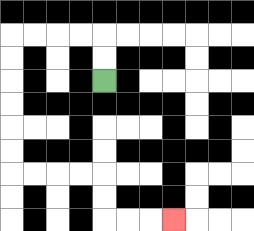{'start': '[4, 3]', 'end': '[7, 9]', 'path_directions': 'U,U,L,L,L,L,D,D,D,D,D,D,R,R,R,R,D,D,R,R,R', 'path_coordinates': '[[4, 3], [4, 2], [4, 1], [3, 1], [2, 1], [1, 1], [0, 1], [0, 2], [0, 3], [0, 4], [0, 5], [0, 6], [0, 7], [1, 7], [2, 7], [3, 7], [4, 7], [4, 8], [4, 9], [5, 9], [6, 9], [7, 9]]'}